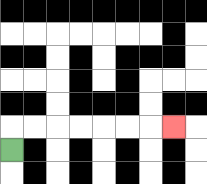{'start': '[0, 6]', 'end': '[7, 5]', 'path_directions': 'U,R,R,R,R,R,R,R', 'path_coordinates': '[[0, 6], [0, 5], [1, 5], [2, 5], [3, 5], [4, 5], [5, 5], [6, 5], [7, 5]]'}